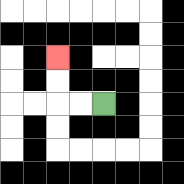{'start': '[4, 4]', 'end': '[2, 2]', 'path_directions': 'L,L,U,U', 'path_coordinates': '[[4, 4], [3, 4], [2, 4], [2, 3], [2, 2]]'}